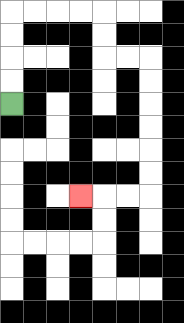{'start': '[0, 4]', 'end': '[3, 8]', 'path_directions': 'U,U,U,U,R,R,R,R,D,D,R,R,D,D,D,D,D,D,L,L,L', 'path_coordinates': '[[0, 4], [0, 3], [0, 2], [0, 1], [0, 0], [1, 0], [2, 0], [3, 0], [4, 0], [4, 1], [4, 2], [5, 2], [6, 2], [6, 3], [6, 4], [6, 5], [6, 6], [6, 7], [6, 8], [5, 8], [4, 8], [3, 8]]'}